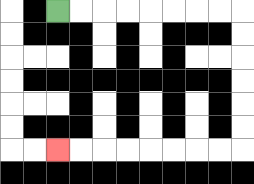{'start': '[2, 0]', 'end': '[2, 6]', 'path_directions': 'R,R,R,R,R,R,R,R,D,D,D,D,D,D,L,L,L,L,L,L,L,L', 'path_coordinates': '[[2, 0], [3, 0], [4, 0], [5, 0], [6, 0], [7, 0], [8, 0], [9, 0], [10, 0], [10, 1], [10, 2], [10, 3], [10, 4], [10, 5], [10, 6], [9, 6], [8, 6], [7, 6], [6, 6], [5, 6], [4, 6], [3, 6], [2, 6]]'}